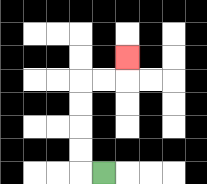{'start': '[4, 7]', 'end': '[5, 2]', 'path_directions': 'L,U,U,U,U,R,R,U', 'path_coordinates': '[[4, 7], [3, 7], [3, 6], [3, 5], [3, 4], [3, 3], [4, 3], [5, 3], [5, 2]]'}